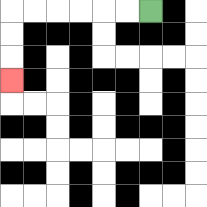{'start': '[6, 0]', 'end': '[0, 3]', 'path_directions': 'L,L,L,L,L,L,D,D,D', 'path_coordinates': '[[6, 0], [5, 0], [4, 0], [3, 0], [2, 0], [1, 0], [0, 0], [0, 1], [0, 2], [0, 3]]'}